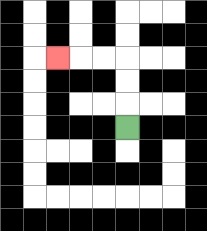{'start': '[5, 5]', 'end': '[2, 2]', 'path_directions': 'U,U,U,L,L,L', 'path_coordinates': '[[5, 5], [5, 4], [5, 3], [5, 2], [4, 2], [3, 2], [2, 2]]'}